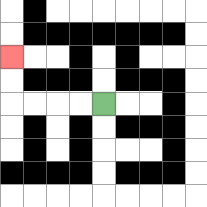{'start': '[4, 4]', 'end': '[0, 2]', 'path_directions': 'L,L,L,L,U,U', 'path_coordinates': '[[4, 4], [3, 4], [2, 4], [1, 4], [0, 4], [0, 3], [0, 2]]'}